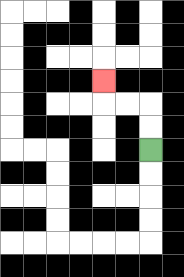{'start': '[6, 6]', 'end': '[4, 3]', 'path_directions': 'U,U,L,L,U', 'path_coordinates': '[[6, 6], [6, 5], [6, 4], [5, 4], [4, 4], [4, 3]]'}